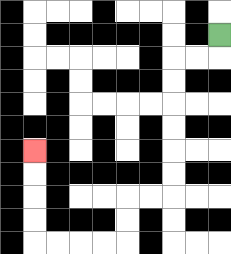{'start': '[9, 1]', 'end': '[1, 6]', 'path_directions': 'D,L,L,D,D,D,D,D,D,L,L,D,D,L,L,L,L,U,U,U,U', 'path_coordinates': '[[9, 1], [9, 2], [8, 2], [7, 2], [7, 3], [7, 4], [7, 5], [7, 6], [7, 7], [7, 8], [6, 8], [5, 8], [5, 9], [5, 10], [4, 10], [3, 10], [2, 10], [1, 10], [1, 9], [1, 8], [1, 7], [1, 6]]'}